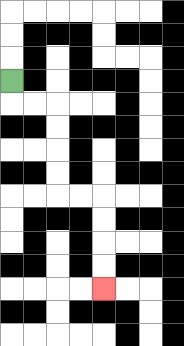{'start': '[0, 3]', 'end': '[4, 12]', 'path_directions': 'D,R,R,D,D,D,D,R,R,D,D,D,D', 'path_coordinates': '[[0, 3], [0, 4], [1, 4], [2, 4], [2, 5], [2, 6], [2, 7], [2, 8], [3, 8], [4, 8], [4, 9], [4, 10], [4, 11], [4, 12]]'}